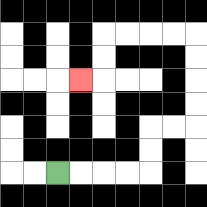{'start': '[2, 7]', 'end': '[3, 3]', 'path_directions': 'R,R,R,R,U,U,R,R,U,U,U,U,L,L,L,L,D,D,L', 'path_coordinates': '[[2, 7], [3, 7], [4, 7], [5, 7], [6, 7], [6, 6], [6, 5], [7, 5], [8, 5], [8, 4], [8, 3], [8, 2], [8, 1], [7, 1], [6, 1], [5, 1], [4, 1], [4, 2], [4, 3], [3, 3]]'}